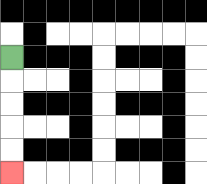{'start': '[0, 2]', 'end': '[0, 7]', 'path_directions': 'D,D,D,D,D', 'path_coordinates': '[[0, 2], [0, 3], [0, 4], [0, 5], [0, 6], [0, 7]]'}